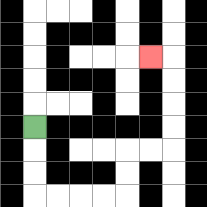{'start': '[1, 5]', 'end': '[6, 2]', 'path_directions': 'D,D,D,R,R,R,R,U,U,R,R,U,U,U,U,L', 'path_coordinates': '[[1, 5], [1, 6], [1, 7], [1, 8], [2, 8], [3, 8], [4, 8], [5, 8], [5, 7], [5, 6], [6, 6], [7, 6], [7, 5], [7, 4], [7, 3], [7, 2], [6, 2]]'}